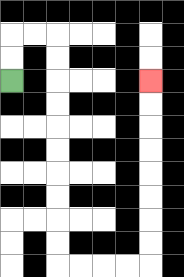{'start': '[0, 3]', 'end': '[6, 3]', 'path_directions': 'U,U,R,R,D,D,D,D,D,D,D,D,D,D,R,R,R,R,U,U,U,U,U,U,U,U', 'path_coordinates': '[[0, 3], [0, 2], [0, 1], [1, 1], [2, 1], [2, 2], [2, 3], [2, 4], [2, 5], [2, 6], [2, 7], [2, 8], [2, 9], [2, 10], [2, 11], [3, 11], [4, 11], [5, 11], [6, 11], [6, 10], [6, 9], [6, 8], [6, 7], [6, 6], [6, 5], [6, 4], [6, 3]]'}